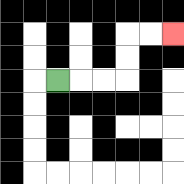{'start': '[2, 3]', 'end': '[7, 1]', 'path_directions': 'R,R,R,U,U,R,R', 'path_coordinates': '[[2, 3], [3, 3], [4, 3], [5, 3], [5, 2], [5, 1], [6, 1], [7, 1]]'}